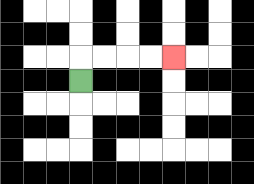{'start': '[3, 3]', 'end': '[7, 2]', 'path_directions': 'U,R,R,R,R', 'path_coordinates': '[[3, 3], [3, 2], [4, 2], [5, 2], [6, 2], [7, 2]]'}